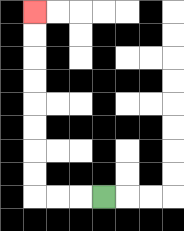{'start': '[4, 8]', 'end': '[1, 0]', 'path_directions': 'L,L,L,U,U,U,U,U,U,U,U', 'path_coordinates': '[[4, 8], [3, 8], [2, 8], [1, 8], [1, 7], [1, 6], [1, 5], [1, 4], [1, 3], [1, 2], [1, 1], [1, 0]]'}